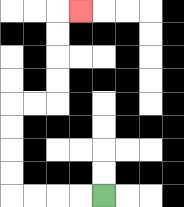{'start': '[4, 8]', 'end': '[3, 0]', 'path_directions': 'L,L,L,L,U,U,U,U,R,R,U,U,U,U,R', 'path_coordinates': '[[4, 8], [3, 8], [2, 8], [1, 8], [0, 8], [0, 7], [0, 6], [0, 5], [0, 4], [1, 4], [2, 4], [2, 3], [2, 2], [2, 1], [2, 0], [3, 0]]'}